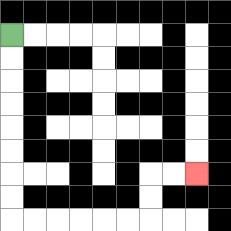{'start': '[0, 1]', 'end': '[8, 7]', 'path_directions': 'D,D,D,D,D,D,D,D,R,R,R,R,R,R,U,U,R,R', 'path_coordinates': '[[0, 1], [0, 2], [0, 3], [0, 4], [0, 5], [0, 6], [0, 7], [0, 8], [0, 9], [1, 9], [2, 9], [3, 9], [4, 9], [5, 9], [6, 9], [6, 8], [6, 7], [7, 7], [8, 7]]'}